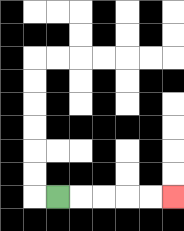{'start': '[2, 8]', 'end': '[7, 8]', 'path_directions': 'R,R,R,R,R', 'path_coordinates': '[[2, 8], [3, 8], [4, 8], [5, 8], [6, 8], [7, 8]]'}